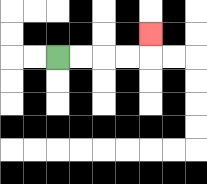{'start': '[2, 2]', 'end': '[6, 1]', 'path_directions': 'R,R,R,R,U', 'path_coordinates': '[[2, 2], [3, 2], [4, 2], [5, 2], [6, 2], [6, 1]]'}